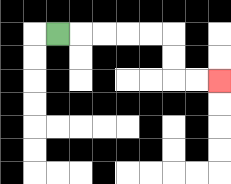{'start': '[2, 1]', 'end': '[9, 3]', 'path_directions': 'R,R,R,R,R,D,D,R,R', 'path_coordinates': '[[2, 1], [3, 1], [4, 1], [5, 1], [6, 1], [7, 1], [7, 2], [7, 3], [8, 3], [9, 3]]'}